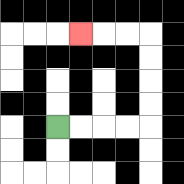{'start': '[2, 5]', 'end': '[3, 1]', 'path_directions': 'R,R,R,R,U,U,U,U,L,L,L', 'path_coordinates': '[[2, 5], [3, 5], [4, 5], [5, 5], [6, 5], [6, 4], [6, 3], [6, 2], [6, 1], [5, 1], [4, 1], [3, 1]]'}